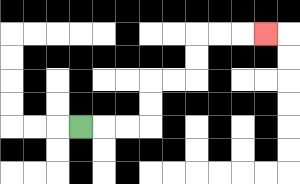{'start': '[3, 5]', 'end': '[11, 1]', 'path_directions': 'R,R,R,U,U,R,R,U,U,R,R,R', 'path_coordinates': '[[3, 5], [4, 5], [5, 5], [6, 5], [6, 4], [6, 3], [7, 3], [8, 3], [8, 2], [8, 1], [9, 1], [10, 1], [11, 1]]'}